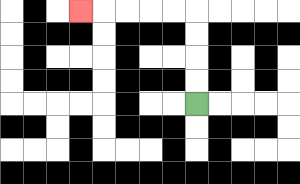{'start': '[8, 4]', 'end': '[3, 0]', 'path_directions': 'U,U,U,U,L,L,L,L,L', 'path_coordinates': '[[8, 4], [8, 3], [8, 2], [8, 1], [8, 0], [7, 0], [6, 0], [5, 0], [4, 0], [3, 0]]'}